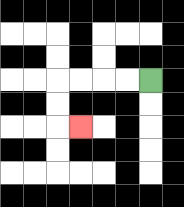{'start': '[6, 3]', 'end': '[3, 5]', 'path_directions': 'L,L,L,L,D,D,R', 'path_coordinates': '[[6, 3], [5, 3], [4, 3], [3, 3], [2, 3], [2, 4], [2, 5], [3, 5]]'}